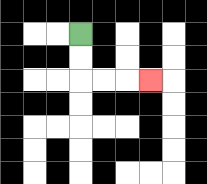{'start': '[3, 1]', 'end': '[6, 3]', 'path_directions': 'D,D,R,R,R', 'path_coordinates': '[[3, 1], [3, 2], [3, 3], [4, 3], [5, 3], [6, 3]]'}